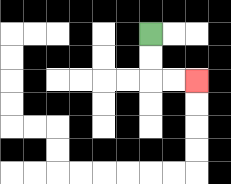{'start': '[6, 1]', 'end': '[8, 3]', 'path_directions': 'D,D,R,R', 'path_coordinates': '[[6, 1], [6, 2], [6, 3], [7, 3], [8, 3]]'}